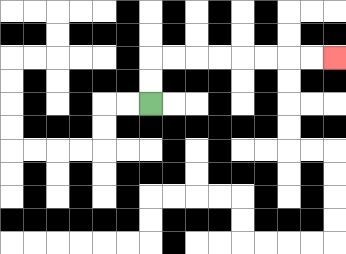{'start': '[6, 4]', 'end': '[14, 2]', 'path_directions': 'U,U,R,R,R,R,R,R,R,R', 'path_coordinates': '[[6, 4], [6, 3], [6, 2], [7, 2], [8, 2], [9, 2], [10, 2], [11, 2], [12, 2], [13, 2], [14, 2]]'}